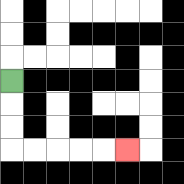{'start': '[0, 3]', 'end': '[5, 6]', 'path_directions': 'D,D,D,R,R,R,R,R', 'path_coordinates': '[[0, 3], [0, 4], [0, 5], [0, 6], [1, 6], [2, 6], [3, 6], [4, 6], [5, 6]]'}